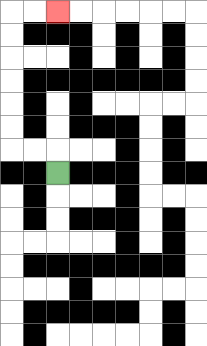{'start': '[2, 7]', 'end': '[2, 0]', 'path_directions': 'U,L,L,U,U,U,U,U,U,R,R', 'path_coordinates': '[[2, 7], [2, 6], [1, 6], [0, 6], [0, 5], [0, 4], [0, 3], [0, 2], [0, 1], [0, 0], [1, 0], [2, 0]]'}